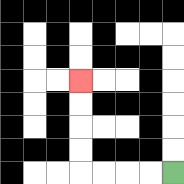{'start': '[7, 7]', 'end': '[3, 3]', 'path_directions': 'L,L,L,L,U,U,U,U', 'path_coordinates': '[[7, 7], [6, 7], [5, 7], [4, 7], [3, 7], [3, 6], [3, 5], [3, 4], [3, 3]]'}